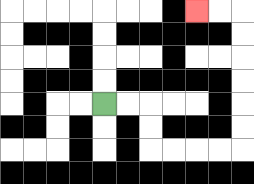{'start': '[4, 4]', 'end': '[8, 0]', 'path_directions': 'R,R,D,D,R,R,R,R,U,U,U,U,U,U,L,L', 'path_coordinates': '[[4, 4], [5, 4], [6, 4], [6, 5], [6, 6], [7, 6], [8, 6], [9, 6], [10, 6], [10, 5], [10, 4], [10, 3], [10, 2], [10, 1], [10, 0], [9, 0], [8, 0]]'}